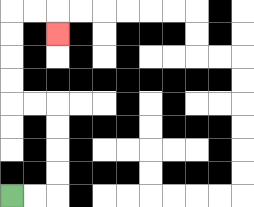{'start': '[0, 8]', 'end': '[2, 1]', 'path_directions': 'R,R,U,U,U,U,L,L,U,U,U,U,R,R,D', 'path_coordinates': '[[0, 8], [1, 8], [2, 8], [2, 7], [2, 6], [2, 5], [2, 4], [1, 4], [0, 4], [0, 3], [0, 2], [0, 1], [0, 0], [1, 0], [2, 0], [2, 1]]'}